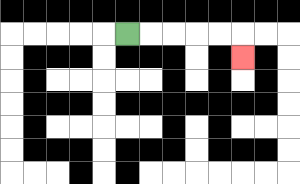{'start': '[5, 1]', 'end': '[10, 2]', 'path_directions': 'R,R,R,R,R,D', 'path_coordinates': '[[5, 1], [6, 1], [7, 1], [8, 1], [9, 1], [10, 1], [10, 2]]'}